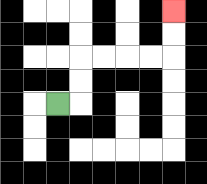{'start': '[2, 4]', 'end': '[7, 0]', 'path_directions': 'R,U,U,R,R,R,R,U,U', 'path_coordinates': '[[2, 4], [3, 4], [3, 3], [3, 2], [4, 2], [5, 2], [6, 2], [7, 2], [7, 1], [7, 0]]'}